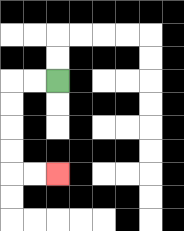{'start': '[2, 3]', 'end': '[2, 7]', 'path_directions': 'L,L,D,D,D,D,R,R', 'path_coordinates': '[[2, 3], [1, 3], [0, 3], [0, 4], [0, 5], [0, 6], [0, 7], [1, 7], [2, 7]]'}